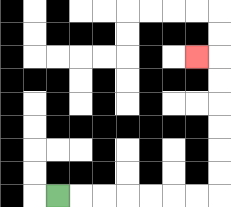{'start': '[2, 8]', 'end': '[8, 2]', 'path_directions': 'R,R,R,R,R,R,R,U,U,U,U,U,U,L', 'path_coordinates': '[[2, 8], [3, 8], [4, 8], [5, 8], [6, 8], [7, 8], [8, 8], [9, 8], [9, 7], [9, 6], [9, 5], [9, 4], [9, 3], [9, 2], [8, 2]]'}